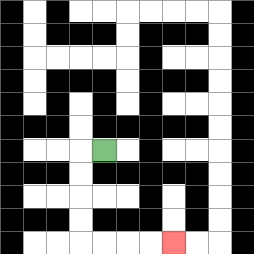{'start': '[4, 6]', 'end': '[7, 10]', 'path_directions': 'L,D,D,D,D,R,R,R,R', 'path_coordinates': '[[4, 6], [3, 6], [3, 7], [3, 8], [3, 9], [3, 10], [4, 10], [5, 10], [6, 10], [7, 10]]'}